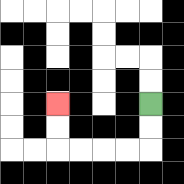{'start': '[6, 4]', 'end': '[2, 4]', 'path_directions': 'D,D,L,L,L,L,U,U', 'path_coordinates': '[[6, 4], [6, 5], [6, 6], [5, 6], [4, 6], [3, 6], [2, 6], [2, 5], [2, 4]]'}